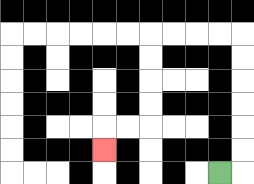{'start': '[9, 7]', 'end': '[4, 6]', 'path_directions': 'R,U,U,U,U,U,U,L,L,L,L,D,D,D,D,L,L,D', 'path_coordinates': '[[9, 7], [10, 7], [10, 6], [10, 5], [10, 4], [10, 3], [10, 2], [10, 1], [9, 1], [8, 1], [7, 1], [6, 1], [6, 2], [6, 3], [6, 4], [6, 5], [5, 5], [4, 5], [4, 6]]'}